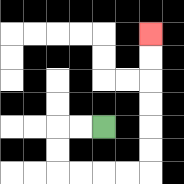{'start': '[4, 5]', 'end': '[6, 1]', 'path_directions': 'L,L,D,D,R,R,R,R,U,U,U,U,U,U', 'path_coordinates': '[[4, 5], [3, 5], [2, 5], [2, 6], [2, 7], [3, 7], [4, 7], [5, 7], [6, 7], [6, 6], [6, 5], [6, 4], [6, 3], [6, 2], [6, 1]]'}